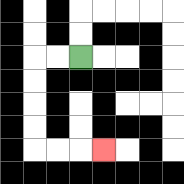{'start': '[3, 2]', 'end': '[4, 6]', 'path_directions': 'L,L,D,D,D,D,R,R,R', 'path_coordinates': '[[3, 2], [2, 2], [1, 2], [1, 3], [1, 4], [1, 5], [1, 6], [2, 6], [3, 6], [4, 6]]'}